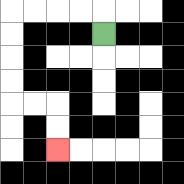{'start': '[4, 1]', 'end': '[2, 6]', 'path_directions': 'U,L,L,L,L,D,D,D,D,R,R,D,D', 'path_coordinates': '[[4, 1], [4, 0], [3, 0], [2, 0], [1, 0], [0, 0], [0, 1], [0, 2], [0, 3], [0, 4], [1, 4], [2, 4], [2, 5], [2, 6]]'}